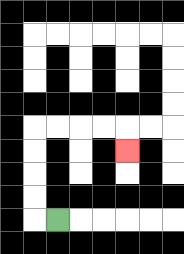{'start': '[2, 9]', 'end': '[5, 6]', 'path_directions': 'L,U,U,U,U,R,R,R,R,D', 'path_coordinates': '[[2, 9], [1, 9], [1, 8], [1, 7], [1, 6], [1, 5], [2, 5], [3, 5], [4, 5], [5, 5], [5, 6]]'}